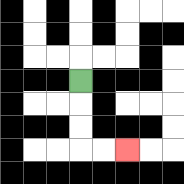{'start': '[3, 3]', 'end': '[5, 6]', 'path_directions': 'D,D,D,R,R', 'path_coordinates': '[[3, 3], [3, 4], [3, 5], [3, 6], [4, 6], [5, 6]]'}